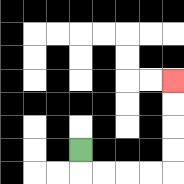{'start': '[3, 6]', 'end': '[7, 3]', 'path_directions': 'D,R,R,R,R,U,U,U,U', 'path_coordinates': '[[3, 6], [3, 7], [4, 7], [5, 7], [6, 7], [7, 7], [7, 6], [7, 5], [7, 4], [7, 3]]'}